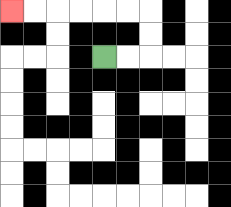{'start': '[4, 2]', 'end': '[0, 0]', 'path_directions': 'R,R,U,U,L,L,L,L,L,L', 'path_coordinates': '[[4, 2], [5, 2], [6, 2], [6, 1], [6, 0], [5, 0], [4, 0], [3, 0], [2, 0], [1, 0], [0, 0]]'}